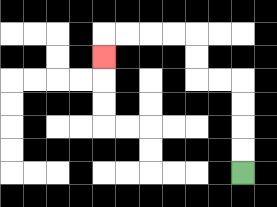{'start': '[10, 7]', 'end': '[4, 2]', 'path_directions': 'U,U,U,U,L,L,U,U,L,L,L,L,D', 'path_coordinates': '[[10, 7], [10, 6], [10, 5], [10, 4], [10, 3], [9, 3], [8, 3], [8, 2], [8, 1], [7, 1], [6, 1], [5, 1], [4, 1], [4, 2]]'}